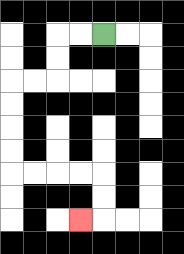{'start': '[4, 1]', 'end': '[3, 9]', 'path_directions': 'L,L,D,D,L,L,D,D,D,D,R,R,R,R,D,D,L', 'path_coordinates': '[[4, 1], [3, 1], [2, 1], [2, 2], [2, 3], [1, 3], [0, 3], [0, 4], [0, 5], [0, 6], [0, 7], [1, 7], [2, 7], [3, 7], [4, 7], [4, 8], [4, 9], [3, 9]]'}